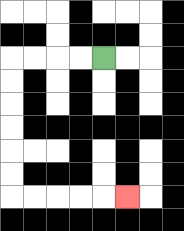{'start': '[4, 2]', 'end': '[5, 8]', 'path_directions': 'L,L,L,L,D,D,D,D,D,D,R,R,R,R,R', 'path_coordinates': '[[4, 2], [3, 2], [2, 2], [1, 2], [0, 2], [0, 3], [0, 4], [0, 5], [0, 6], [0, 7], [0, 8], [1, 8], [2, 8], [3, 8], [4, 8], [5, 8]]'}